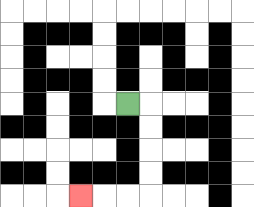{'start': '[5, 4]', 'end': '[3, 8]', 'path_directions': 'R,D,D,D,D,L,L,L', 'path_coordinates': '[[5, 4], [6, 4], [6, 5], [6, 6], [6, 7], [6, 8], [5, 8], [4, 8], [3, 8]]'}